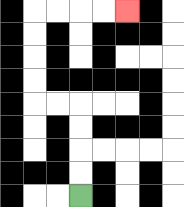{'start': '[3, 8]', 'end': '[5, 0]', 'path_directions': 'U,U,U,U,L,L,U,U,U,U,R,R,R,R', 'path_coordinates': '[[3, 8], [3, 7], [3, 6], [3, 5], [3, 4], [2, 4], [1, 4], [1, 3], [1, 2], [1, 1], [1, 0], [2, 0], [3, 0], [4, 0], [5, 0]]'}